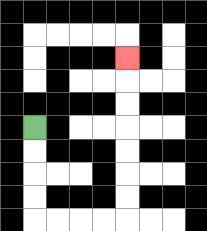{'start': '[1, 5]', 'end': '[5, 2]', 'path_directions': 'D,D,D,D,R,R,R,R,U,U,U,U,U,U,U', 'path_coordinates': '[[1, 5], [1, 6], [1, 7], [1, 8], [1, 9], [2, 9], [3, 9], [4, 9], [5, 9], [5, 8], [5, 7], [5, 6], [5, 5], [5, 4], [5, 3], [5, 2]]'}